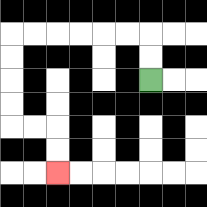{'start': '[6, 3]', 'end': '[2, 7]', 'path_directions': 'U,U,L,L,L,L,L,L,D,D,D,D,R,R,D,D', 'path_coordinates': '[[6, 3], [6, 2], [6, 1], [5, 1], [4, 1], [3, 1], [2, 1], [1, 1], [0, 1], [0, 2], [0, 3], [0, 4], [0, 5], [1, 5], [2, 5], [2, 6], [2, 7]]'}